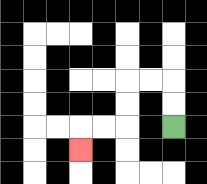{'start': '[7, 5]', 'end': '[3, 6]', 'path_directions': 'U,U,L,L,D,D,L,L,D', 'path_coordinates': '[[7, 5], [7, 4], [7, 3], [6, 3], [5, 3], [5, 4], [5, 5], [4, 5], [3, 5], [3, 6]]'}